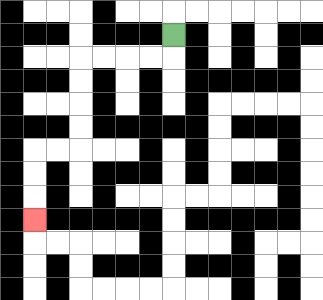{'start': '[7, 1]', 'end': '[1, 9]', 'path_directions': 'D,L,L,L,L,D,D,D,D,L,L,D,D,D', 'path_coordinates': '[[7, 1], [7, 2], [6, 2], [5, 2], [4, 2], [3, 2], [3, 3], [3, 4], [3, 5], [3, 6], [2, 6], [1, 6], [1, 7], [1, 8], [1, 9]]'}